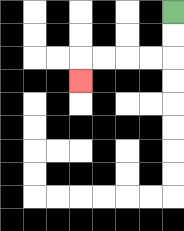{'start': '[7, 0]', 'end': '[3, 3]', 'path_directions': 'D,D,L,L,L,L,D', 'path_coordinates': '[[7, 0], [7, 1], [7, 2], [6, 2], [5, 2], [4, 2], [3, 2], [3, 3]]'}